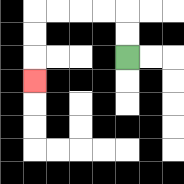{'start': '[5, 2]', 'end': '[1, 3]', 'path_directions': 'U,U,L,L,L,L,D,D,D', 'path_coordinates': '[[5, 2], [5, 1], [5, 0], [4, 0], [3, 0], [2, 0], [1, 0], [1, 1], [1, 2], [1, 3]]'}